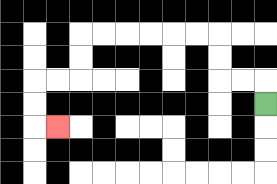{'start': '[11, 4]', 'end': '[2, 5]', 'path_directions': 'U,L,L,U,U,L,L,L,L,L,L,D,D,L,L,D,D,R', 'path_coordinates': '[[11, 4], [11, 3], [10, 3], [9, 3], [9, 2], [9, 1], [8, 1], [7, 1], [6, 1], [5, 1], [4, 1], [3, 1], [3, 2], [3, 3], [2, 3], [1, 3], [1, 4], [1, 5], [2, 5]]'}